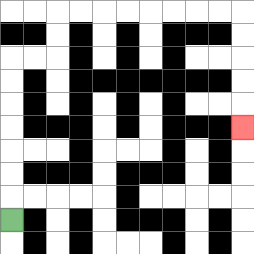{'start': '[0, 9]', 'end': '[10, 5]', 'path_directions': 'U,U,U,U,U,U,U,R,R,U,U,R,R,R,R,R,R,R,R,D,D,D,D,D', 'path_coordinates': '[[0, 9], [0, 8], [0, 7], [0, 6], [0, 5], [0, 4], [0, 3], [0, 2], [1, 2], [2, 2], [2, 1], [2, 0], [3, 0], [4, 0], [5, 0], [6, 0], [7, 0], [8, 0], [9, 0], [10, 0], [10, 1], [10, 2], [10, 3], [10, 4], [10, 5]]'}